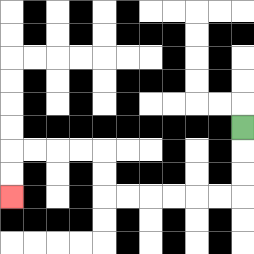{'start': '[10, 5]', 'end': '[0, 8]', 'path_directions': 'D,D,D,L,L,L,L,L,L,U,U,L,L,L,L,D,D', 'path_coordinates': '[[10, 5], [10, 6], [10, 7], [10, 8], [9, 8], [8, 8], [7, 8], [6, 8], [5, 8], [4, 8], [4, 7], [4, 6], [3, 6], [2, 6], [1, 6], [0, 6], [0, 7], [0, 8]]'}